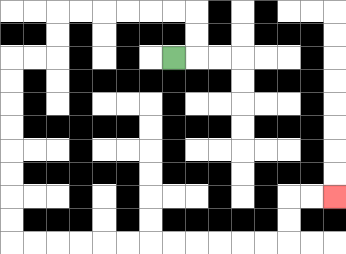{'start': '[7, 2]', 'end': '[14, 8]', 'path_directions': 'R,U,U,L,L,L,L,L,L,D,D,L,L,D,D,D,D,D,D,D,D,R,R,R,R,R,R,R,R,R,R,R,R,U,U,R,R', 'path_coordinates': '[[7, 2], [8, 2], [8, 1], [8, 0], [7, 0], [6, 0], [5, 0], [4, 0], [3, 0], [2, 0], [2, 1], [2, 2], [1, 2], [0, 2], [0, 3], [0, 4], [0, 5], [0, 6], [0, 7], [0, 8], [0, 9], [0, 10], [1, 10], [2, 10], [3, 10], [4, 10], [5, 10], [6, 10], [7, 10], [8, 10], [9, 10], [10, 10], [11, 10], [12, 10], [12, 9], [12, 8], [13, 8], [14, 8]]'}